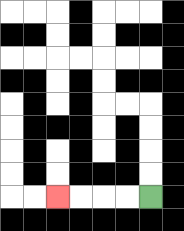{'start': '[6, 8]', 'end': '[2, 8]', 'path_directions': 'L,L,L,L', 'path_coordinates': '[[6, 8], [5, 8], [4, 8], [3, 8], [2, 8]]'}